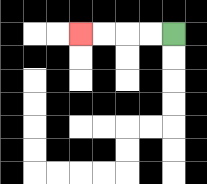{'start': '[7, 1]', 'end': '[3, 1]', 'path_directions': 'L,L,L,L', 'path_coordinates': '[[7, 1], [6, 1], [5, 1], [4, 1], [3, 1]]'}